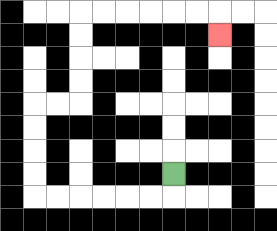{'start': '[7, 7]', 'end': '[9, 1]', 'path_directions': 'D,L,L,L,L,L,L,U,U,U,U,R,R,U,U,U,U,R,R,R,R,R,R,D', 'path_coordinates': '[[7, 7], [7, 8], [6, 8], [5, 8], [4, 8], [3, 8], [2, 8], [1, 8], [1, 7], [1, 6], [1, 5], [1, 4], [2, 4], [3, 4], [3, 3], [3, 2], [3, 1], [3, 0], [4, 0], [5, 0], [6, 0], [7, 0], [8, 0], [9, 0], [9, 1]]'}